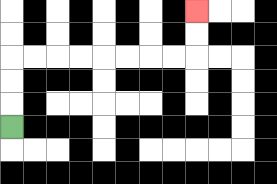{'start': '[0, 5]', 'end': '[8, 0]', 'path_directions': 'U,U,U,R,R,R,R,R,R,R,R,U,U', 'path_coordinates': '[[0, 5], [0, 4], [0, 3], [0, 2], [1, 2], [2, 2], [3, 2], [4, 2], [5, 2], [6, 2], [7, 2], [8, 2], [8, 1], [8, 0]]'}